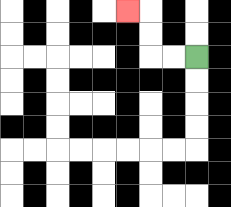{'start': '[8, 2]', 'end': '[5, 0]', 'path_directions': 'L,L,U,U,L', 'path_coordinates': '[[8, 2], [7, 2], [6, 2], [6, 1], [6, 0], [5, 0]]'}